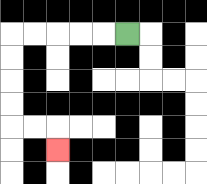{'start': '[5, 1]', 'end': '[2, 6]', 'path_directions': 'L,L,L,L,L,D,D,D,D,R,R,D', 'path_coordinates': '[[5, 1], [4, 1], [3, 1], [2, 1], [1, 1], [0, 1], [0, 2], [0, 3], [0, 4], [0, 5], [1, 5], [2, 5], [2, 6]]'}